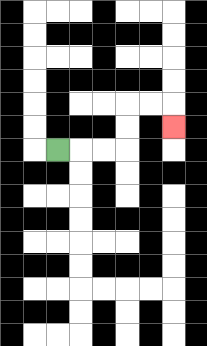{'start': '[2, 6]', 'end': '[7, 5]', 'path_directions': 'R,R,R,U,U,R,R,D', 'path_coordinates': '[[2, 6], [3, 6], [4, 6], [5, 6], [5, 5], [5, 4], [6, 4], [7, 4], [7, 5]]'}